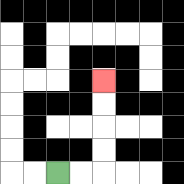{'start': '[2, 7]', 'end': '[4, 3]', 'path_directions': 'R,R,U,U,U,U', 'path_coordinates': '[[2, 7], [3, 7], [4, 7], [4, 6], [4, 5], [4, 4], [4, 3]]'}